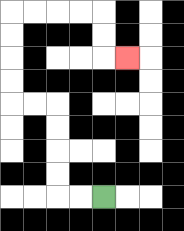{'start': '[4, 8]', 'end': '[5, 2]', 'path_directions': 'L,L,U,U,U,U,L,L,U,U,U,U,R,R,R,R,D,D,R', 'path_coordinates': '[[4, 8], [3, 8], [2, 8], [2, 7], [2, 6], [2, 5], [2, 4], [1, 4], [0, 4], [0, 3], [0, 2], [0, 1], [0, 0], [1, 0], [2, 0], [3, 0], [4, 0], [4, 1], [4, 2], [5, 2]]'}